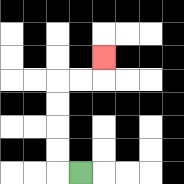{'start': '[3, 7]', 'end': '[4, 2]', 'path_directions': 'L,U,U,U,U,R,R,U', 'path_coordinates': '[[3, 7], [2, 7], [2, 6], [2, 5], [2, 4], [2, 3], [3, 3], [4, 3], [4, 2]]'}